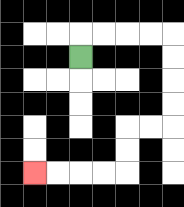{'start': '[3, 2]', 'end': '[1, 7]', 'path_directions': 'U,R,R,R,R,D,D,D,D,L,L,D,D,L,L,L,L', 'path_coordinates': '[[3, 2], [3, 1], [4, 1], [5, 1], [6, 1], [7, 1], [7, 2], [7, 3], [7, 4], [7, 5], [6, 5], [5, 5], [5, 6], [5, 7], [4, 7], [3, 7], [2, 7], [1, 7]]'}